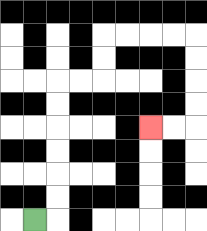{'start': '[1, 9]', 'end': '[6, 5]', 'path_directions': 'R,U,U,U,U,U,U,R,R,U,U,R,R,R,R,D,D,D,D,L,L', 'path_coordinates': '[[1, 9], [2, 9], [2, 8], [2, 7], [2, 6], [2, 5], [2, 4], [2, 3], [3, 3], [4, 3], [4, 2], [4, 1], [5, 1], [6, 1], [7, 1], [8, 1], [8, 2], [8, 3], [8, 4], [8, 5], [7, 5], [6, 5]]'}